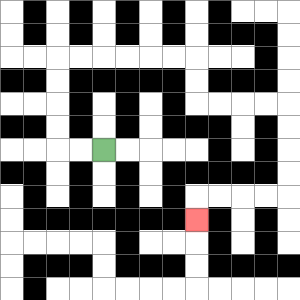{'start': '[4, 6]', 'end': '[8, 9]', 'path_directions': 'L,L,U,U,U,U,R,R,R,R,R,R,D,D,R,R,R,R,D,D,D,D,L,L,L,L,D', 'path_coordinates': '[[4, 6], [3, 6], [2, 6], [2, 5], [2, 4], [2, 3], [2, 2], [3, 2], [4, 2], [5, 2], [6, 2], [7, 2], [8, 2], [8, 3], [8, 4], [9, 4], [10, 4], [11, 4], [12, 4], [12, 5], [12, 6], [12, 7], [12, 8], [11, 8], [10, 8], [9, 8], [8, 8], [8, 9]]'}